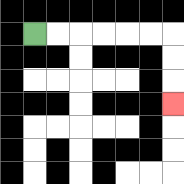{'start': '[1, 1]', 'end': '[7, 4]', 'path_directions': 'R,R,R,R,R,R,D,D,D', 'path_coordinates': '[[1, 1], [2, 1], [3, 1], [4, 1], [5, 1], [6, 1], [7, 1], [7, 2], [7, 3], [7, 4]]'}